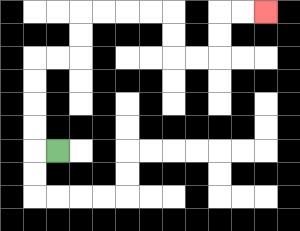{'start': '[2, 6]', 'end': '[11, 0]', 'path_directions': 'L,U,U,U,U,R,R,U,U,R,R,R,R,D,D,R,R,U,U,R,R', 'path_coordinates': '[[2, 6], [1, 6], [1, 5], [1, 4], [1, 3], [1, 2], [2, 2], [3, 2], [3, 1], [3, 0], [4, 0], [5, 0], [6, 0], [7, 0], [7, 1], [7, 2], [8, 2], [9, 2], [9, 1], [9, 0], [10, 0], [11, 0]]'}